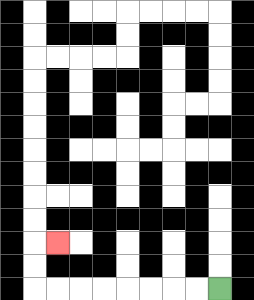{'start': '[9, 12]', 'end': '[2, 10]', 'path_directions': 'L,L,L,L,L,L,L,L,U,U,R', 'path_coordinates': '[[9, 12], [8, 12], [7, 12], [6, 12], [5, 12], [4, 12], [3, 12], [2, 12], [1, 12], [1, 11], [1, 10], [2, 10]]'}